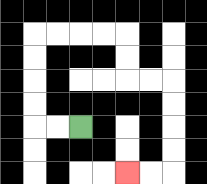{'start': '[3, 5]', 'end': '[5, 7]', 'path_directions': 'L,L,U,U,U,U,R,R,R,R,D,D,R,R,D,D,D,D,L,L', 'path_coordinates': '[[3, 5], [2, 5], [1, 5], [1, 4], [1, 3], [1, 2], [1, 1], [2, 1], [3, 1], [4, 1], [5, 1], [5, 2], [5, 3], [6, 3], [7, 3], [7, 4], [7, 5], [7, 6], [7, 7], [6, 7], [5, 7]]'}